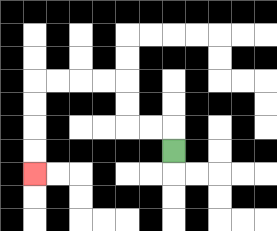{'start': '[7, 6]', 'end': '[1, 7]', 'path_directions': 'U,L,L,U,U,L,L,L,L,D,D,D,D', 'path_coordinates': '[[7, 6], [7, 5], [6, 5], [5, 5], [5, 4], [5, 3], [4, 3], [3, 3], [2, 3], [1, 3], [1, 4], [1, 5], [1, 6], [1, 7]]'}